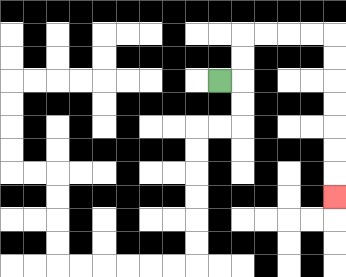{'start': '[9, 3]', 'end': '[14, 8]', 'path_directions': 'R,U,U,R,R,R,R,D,D,D,D,D,D,D', 'path_coordinates': '[[9, 3], [10, 3], [10, 2], [10, 1], [11, 1], [12, 1], [13, 1], [14, 1], [14, 2], [14, 3], [14, 4], [14, 5], [14, 6], [14, 7], [14, 8]]'}